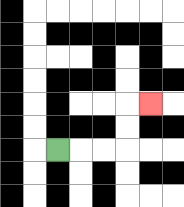{'start': '[2, 6]', 'end': '[6, 4]', 'path_directions': 'R,R,R,U,U,R', 'path_coordinates': '[[2, 6], [3, 6], [4, 6], [5, 6], [5, 5], [5, 4], [6, 4]]'}